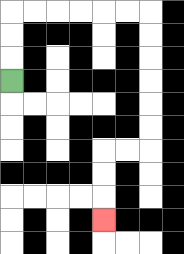{'start': '[0, 3]', 'end': '[4, 9]', 'path_directions': 'U,U,U,R,R,R,R,R,R,D,D,D,D,D,D,L,L,D,D,D', 'path_coordinates': '[[0, 3], [0, 2], [0, 1], [0, 0], [1, 0], [2, 0], [3, 0], [4, 0], [5, 0], [6, 0], [6, 1], [6, 2], [6, 3], [6, 4], [6, 5], [6, 6], [5, 6], [4, 6], [4, 7], [4, 8], [4, 9]]'}